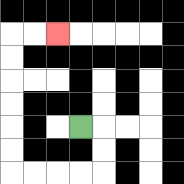{'start': '[3, 5]', 'end': '[2, 1]', 'path_directions': 'R,D,D,L,L,L,L,U,U,U,U,U,U,R,R', 'path_coordinates': '[[3, 5], [4, 5], [4, 6], [4, 7], [3, 7], [2, 7], [1, 7], [0, 7], [0, 6], [0, 5], [0, 4], [0, 3], [0, 2], [0, 1], [1, 1], [2, 1]]'}